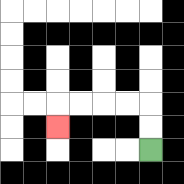{'start': '[6, 6]', 'end': '[2, 5]', 'path_directions': 'U,U,L,L,L,L,D', 'path_coordinates': '[[6, 6], [6, 5], [6, 4], [5, 4], [4, 4], [3, 4], [2, 4], [2, 5]]'}